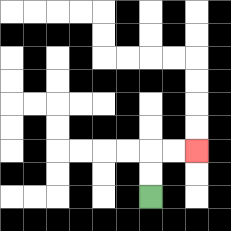{'start': '[6, 8]', 'end': '[8, 6]', 'path_directions': 'U,U,R,R', 'path_coordinates': '[[6, 8], [6, 7], [6, 6], [7, 6], [8, 6]]'}